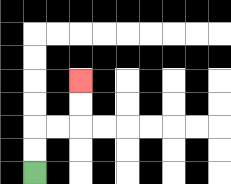{'start': '[1, 7]', 'end': '[3, 3]', 'path_directions': 'U,U,R,R,U,U', 'path_coordinates': '[[1, 7], [1, 6], [1, 5], [2, 5], [3, 5], [3, 4], [3, 3]]'}